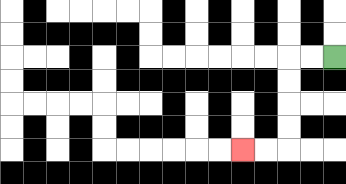{'start': '[14, 2]', 'end': '[10, 6]', 'path_directions': 'L,L,D,D,D,D,L,L', 'path_coordinates': '[[14, 2], [13, 2], [12, 2], [12, 3], [12, 4], [12, 5], [12, 6], [11, 6], [10, 6]]'}